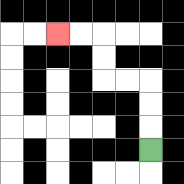{'start': '[6, 6]', 'end': '[2, 1]', 'path_directions': 'U,U,U,L,L,U,U,L,L', 'path_coordinates': '[[6, 6], [6, 5], [6, 4], [6, 3], [5, 3], [4, 3], [4, 2], [4, 1], [3, 1], [2, 1]]'}